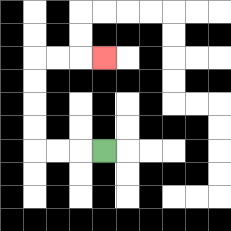{'start': '[4, 6]', 'end': '[4, 2]', 'path_directions': 'L,L,L,U,U,U,U,R,R,R', 'path_coordinates': '[[4, 6], [3, 6], [2, 6], [1, 6], [1, 5], [1, 4], [1, 3], [1, 2], [2, 2], [3, 2], [4, 2]]'}